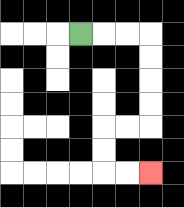{'start': '[3, 1]', 'end': '[6, 7]', 'path_directions': 'R,R,R,D,D,D,D,L,L,D,D,R,R', 'path_coordinates': '[[3, 1], [4, 1], [5, 1], [6, 1], [6, 2], [6, 3], [6, 4], [6, 5], [5, 5], [4, 5], [4, 6], [4, 7], [5, 7], [6, 7]]'}